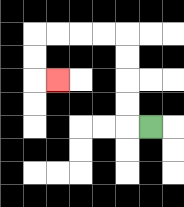{'start': '[6, 5]', 'end': '[2, 3]', 'path_directions': 'L,U,U,U,U,L,L,L,L,D,D,R', 'path_coordinates': '[[6, 5], [5, 5], [5, 4], [5, 3], [5, 2], [5, 1], [4, 1], [3, 1], [2, 1], [1, 1], [1, 2], [1, 3], [2, 3]]'}